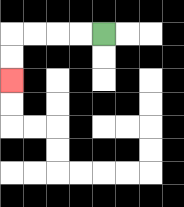{'start': '[4, 1]', 'end': '[0, 3]', 'path_directions': 'L,L,L,L,D,D', 'path_coordinates': '[[4, 1], [3, 1], [2, 1], [1, 1], [0, 1], [0, 2], [0, 3]]'}